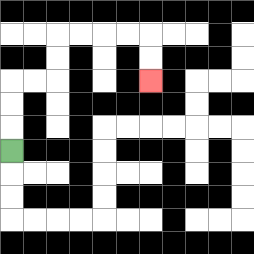{'start': '[0, 6]', 'end': '[6, 3]', 'path_directions': 'U,U,U,R,R,U,U,R,R,R,R,D,D', 'path_coordinates': '[[0, 6], [0, 5], [0, 4], [0, 3], [1, 3], [2, 3], [2, 2], [2, 1], [3, 1], [4, 1], [5, 1], [6, 1], [6, 2], [6, 3]]'}